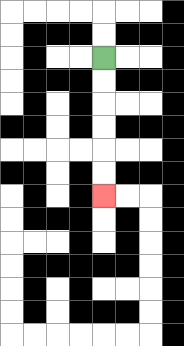{'start': '[4, 2]', 'end': '[4, 8]', 'path_directions': 'D,D,D,D,D,D', 'path_coordinates': '[[4, 2], [4, 3], [4, 4], [4, 5], [4, 6], [4, 7], [4, 8]]'}